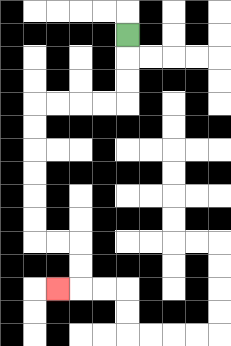{'start': '[5, 1]', 'end': '[2, 12]', 'path_directions': 'D,D,D,L,L,L,L,D,D,D,D,D,D,R,R,D,D,L', 'path_coordinates': '[[5, 1], [5, 2], [5, 3], [5, 4], [4, 4], [3, 4], [2, 4], [1, 4], [1, 5], [1, 6], [1, 7], [1, 8], [1, 9], [1, 10], [2, 10], [3, 10], [3, 11], [3, 12], [2, 12]]'}